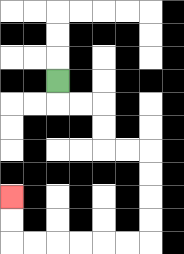{'start': '[2, 3]', 'end': '[0, 8]', 'path_directions': 'D,R,R,D,D,R,R,D,D,D,D,L,L,L,L,L,L,U,U', 'path_coordinates': '[[2, 3], [2, 4], [3, 4], [4, 4], [4, 5], [4, 6], [5, 6], [6, 6], [6, 7], [6, 8], [6, 9], [6, 10], [5, 10], [4, 10], [3, 10], [2, 10], [1, 10], [0, 10], [0, 9], [0, 8]]'}